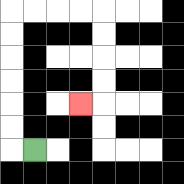{'start': '[1, 6]', 'end': '[3, 4]', 'path_directions': 'L,U,U,U,U,U,U,R,R,R,R,D,D,D,D,L', 'path_coordinates': '[[1, 6], [0, 6], [0, 5], [0, 4], [0, 3], [0, 2], [0, 1], [0, 0], [1, 0], [2, 0], [3, 0], [4, 0], [4, 1], [4, 2], [4, 3], [4, 4], [3, 4]]'}